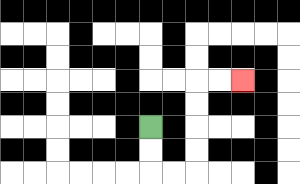{'start': '[6, 5]', 'end': '[10, 3]', 'path_directions': 'D,D,R,R,U,U,U,U,R,R', 'path_coordinates': '[[6, 5], [6, 6], [6, 7], [7, 7], [8, 7], [8, 6], [8, 5], [8, 4], [8, 3], [9, 3], [10, 3]]'}